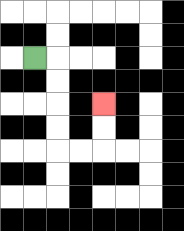{'start': '[1, 2]', 'end': '[4, 4]', 'path_directions': 'R,D,D,D,D,R,R,U,U', 'path_coordinates': '[[1, 2], [2, 2], [2, 3], [2, 4], [2, 5], [2, 6], [3, 6], [4, 6], [4, 5], [4, 4]]'}